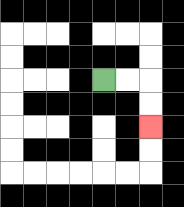{'start': '[4, 3]', 'end': '[6, 5]', 'path_directions': 'R,R,D,D', 'path_coordinates': '[[4, 3], [5, 3], [6, 3], [6, 4], [6, 5]]'}